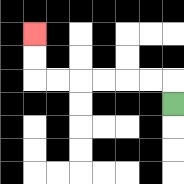{'start': '[7, 4]', 'end': '[1, 1]', 'path_directions': 'U,L,L,L,L,L,L,U,U', 'path_coordinates': '[[7, 4], [7, 3], [6, 3], [5, 3], [4, 3], [3, 3], [2, 3], [1, 3], [1, 2], [1, 1]]'}